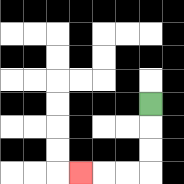{'start': '[6, 4]', 'end': '[3, 7]', 'path_directions': 'D,D,D,L,L,L', 'path_coordinates': '[[6, 4], [6, 5], [6, 6], [6, 7], [5, 7], [4, 7], [3, 7]]'}